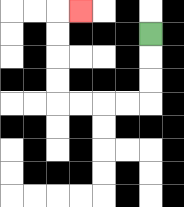{'start': '[6, 1]', 'end': '[3, 0]', 'path_directions': 'D,D,D,L,L,L,L,U,U,U,U,R', 'path_coordinates': '[[6, 1], [6, 2], [6, 3], [6, 4], [5, 4], [4, 4], [3, 4], [2, 4], [2, 3], [2, 2], [2, 1], [2, 0], [3, 0]]'}